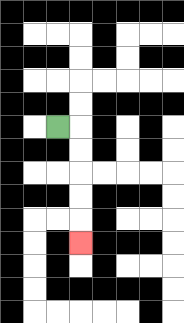{'start': '[2, 5]', 'end': '[3, 10]', 'path_directions': 'R,D,D,D,D,D', 'path_coordinates': '[[2, 5], [3, 5], [3, 6], [3, 7], [3, 8], [3, 9], [3, 10]]'}